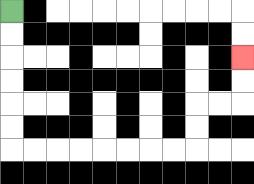{'start': '[0, 0]', 'end': '[10, 2]', 'path_directions': 'D,D,D,D,D,D,R,R,R,R,R,R,R,R,U,U,R,R,U,U', 'path_coordinates': '[[0, 0], [0, 1], [0, 2], [0, 3], [0, 4], [0, 5], [0, 6], [1, 6], [2, 6], [3, 6], [4, 6], [5, 6], [6, 6], [7, 6], [8, 6], [8, 5], [8, 4], [9, 4], [10, 4], [10, 3], [10, 2]]'}